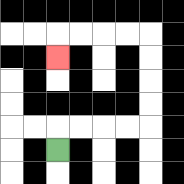{'start': '[2, 6]', 'end': '[2, 2]', 'path_directions': 'U,R,R,R,R,U,U,U,U,L,L,L,L,D', 'path_coordinates': '[[2, 6], [2, 5], [3, 5], [4, 5], [5, 5], [6, 5], [6, 4], [6, 3], [6, 2], [6, 1], [5, 1], [4, 1], [3, 1], [2, 1], [2, 2]]'}